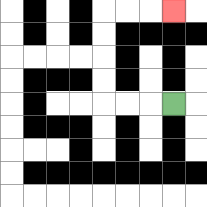{'start': '[7, 4]', 'end': '[7, 0]', 'path_directions': 'L,L,L,U,U,U,U,R,R,R', 'path_coordinates': '[[7, 4], [6, 4], [5, 4], [4, 4], [4, 3], [4, 2], [4, 1], [4, 0], [5, 0], [6, 0], [7, 0]]'}